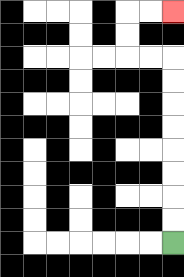{'start': '[7, 10]', 'end': '[7, 0]', 'path_directions': 'U,U,U,U,U,U,U,U,L,L,U,U,R,R', 'path_coordinates': '[[7, 10], [7, 9], [7, 8], [7, 7], [7, 6], [7, 5], [7, 4], [7, 3], [7, 2], [6, 2], [5, 2], [5, 1], [5, 0], [6, 0], [7, 0]]'}